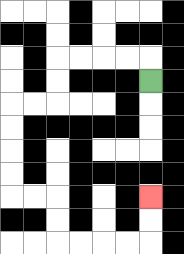{'start': '[6, 3]', 'end': '[6, 8]', 'path_directions': 'U,L,L,L,L,D,D,L,L,D,D,D,D,R,R,D,D,R,R,R,R,U,U', 'path_coordinates': '[[6, 3], [6, 2], [5, 2], [4, 2], [3, 2], [2, 2], [2, 3], [2, 4], [1, 4], [0, 4], [0, 5], [0, 6], [0, 7], [0, 8], [1, 8], [2, 8], [2, 9], [2, 10], [3, 10], [4, 10], [5, 10], [6, 10], [6, 9], [6, 8]]'}